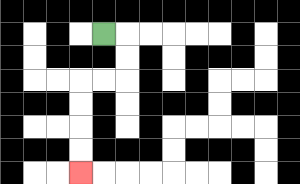{'start': '[4, 1]', 'end': '[3, 7]', 'path_directions': 'R,D,D,L,L,D,D,D,D', 'path_coordinates': '[[4, 1], [5, 1], [5, 2], [5, 3], [4, 3], [3, 3], [3, 4], [3, 5], [3, 6], [3, 7]]'}